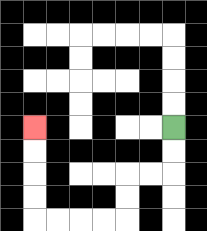{'start': '[7, 5]', 'end': '[1, 5]', 'path_directions': 'D,D,L,L,D,D,L,L,L,L,U,U,U,U', 'path_coordinates': '[[7, 5], [7, 6], [7, 7], [6, 7], [5, 7], [5, 8], [5, 9], [4, 9], [3, 9], [2, 9], [1, 9], [1, 8], [1, 7], [1, 6], [1, 5]]'}